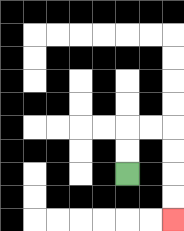{'start': '[5, 7]', 'end': '[7, 9]', 'path_directions': 'U,U,R,R,D,D,D,D', 'path_coordinates': '[[5, 7], [5, 6], [5, 5], [6, 5], [7, 5], [7, 6], [7, 7], [7, 8], [7, 9]]'}